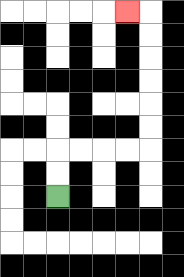{'start': '[2, 8]', 'end': '[5, 0]', 'path_directions': 'U,U,R,R,R,R,U,U,U,U,U,U,L', 'path_coordinates': '[[2, 8], [2, 7], [2, 6], [3, 6], [4, 6], [5, 6], [6, 6], [6, 5], [6, 4], [6, 3], [6, 2], [6, 1], [6, 0], [5, 0]]'}